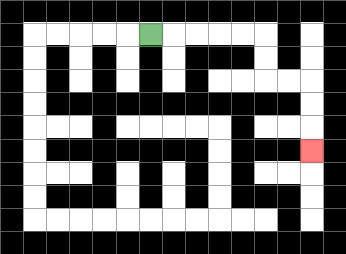{'start': '[6, 1]', 'end': '[13, 6]', 'path_directions': 'R,R,R,R,R,D,D,R,R,D,D,D', 'path_coordinates': '[[6, 1], [7, 1], [8, 1], [9, 1], [10, 1], [11, 1], [11, 2], [11, 3], [12, 3], [13, 3], [13, 4], [13, 5], [13, 6]]'}